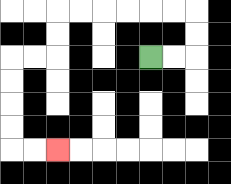{'start': '[6, 2]', 'end': '[2, 6]', 'path_directions': 'R,R,U,U,L,L,L,L,L,L,D,D,L,L,D,D,D,D,R,R', 'path_coordinates': '[[6, 2], [7, 2], [8, 2], [8, 1], [8, 0], [7, 0], [6, 0], [5, 0], [4, 0], [3, 0], [2, 0], [2, 1], [2, 2], [1, 2], [0, 2], [0, 3], [0, 4], [0, 5], [0, 6], [1, 6], [2, 6]]'}